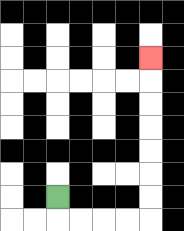{'start': '[2, 8]', 'end': '[6, 2]', 'path_directions': 'D,R,R,R,R,U,U,U,U,U,U,U', 'path_coordinates': '[[2, 8], [2, 9], [3, 9], [4, 9], [5, 9], [6, 9], [6, 8], [6, 7], [6, 6], [6, 5], [6, 4], [6, 3], [6, 2]]'}